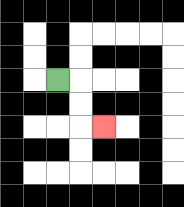{'start': '[2, 3]', 'end': '[4, 5]', 'path_directions': 'R,D,D,R', 'path_coordinates': '[[2, 3], [3, 3], [3, 4], [3, 5], [4, 5]]'}